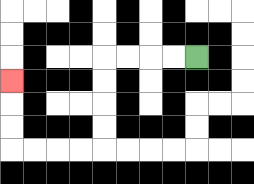{'start': '[8, 2]', 'end': '[0, 3]', 'path_directions': 'L,L,L,L,D,D,D,D,L,L,L,L,U,U,U', 'path_coordinates': '[[8, 2], [7, 2], [6, 2], [5, 2], [4, 2], [4, 3], [4, 4], [4, 5], [4, 6], [3, 6], [2, 6], [1, 6], [0, 6], [0, 5], [0, 4], [0, 3]]'}